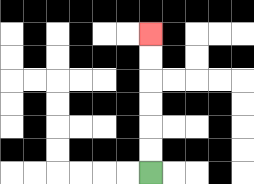{'start': '[6, 7]', 'end': '[6, 1]', 'path_directions': 'U,U,U,U,U,U', 'path_coordinates': '[[6, 7], [6, 6], [6, 5], [6, 4], [6, 3], [6, 2], [6, 1]]'}